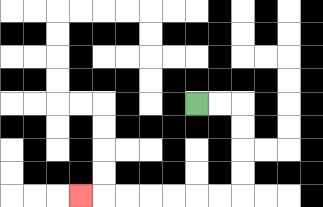{'start': '[8, 4]', 'end': '[3, 8]', 'path_directions': 'R,R,D,D,D,D,L,L,L,L,L,L,L', 'path_coordinates': '[[8, 4], [9, 4], [10, 4], [10, 5], [10, 6], [10, 7], [10, 8], [9, 8], [8, 8], [7, 8], [6, 8], [5, 8], [4, 8], [3, 8]]'}